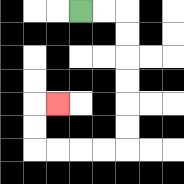{'start': '[3, 0]', 'end': '[2, 4]', 'path_directions': 'R,R,D,D,D,D,D,D,L,L,L,L,U,U,R', 'path_coordinates': '[[3, 0], [4, 0], [5, 0], [5, 1], [5, 2], [5, 3], [5, 4], [5, 5], [5, 6], [4, 6], [3, 6], [2, 6], [1, 6], [1, 5], [1, 4], [2, 4]]'}